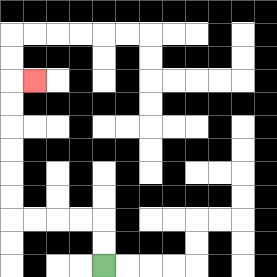{'start': '[4, 11]', 'end': '[1, 3]', 'path_directions': 'U,U,L,L,L,L,U,U,U,U,U,U,R', 'path_coordinates': '[[4, 11], [4, 10], [4, 9], [3, 9], [2, 9], [1, 9], [0, 9], [0, 8], [0, 7], [0, 6], [0, 5], [0, 4], [0, 3], [1, 3]]'}